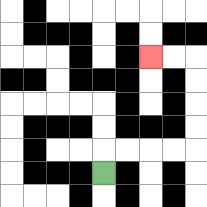{'start': '[4, 7]', 'end': '[6, 2]', 'path_directions': 'U,R,R,R,R,U,U,U,U,L,L', 'path_coordinates': '[[4, 7], [4, 6], [5, 6], [6, 6], [7, 6], [8, 6], [8, 5], [8, 4], [8, 3], [8, 2], [7, 2], [6, 2]]'}